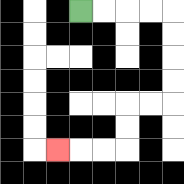{'start': '[3, 0]', 'end': '[2, 6]', 'path_directions': 'R,R,R,R,D,D,D,D,L,L,D,D,L,L,L', 'path_coordinates': '[[3, 0], [4, 0], [5, 0], [6, 0], [7, 0], [7, 1], [7, 2], [7, 3], [7, 4], [6, 4], [5, 4], [5, 5], [5, 6], [4, 6], [3, 6], [2, 6]]'}